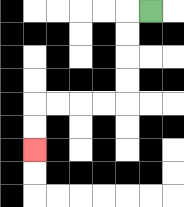{'start': '[6, 0]', 'end': '[1, 6]', 'path_directions': 'L,D,D,D,D,L,L,L,L,D,D', 'path_coordinates': '[[6, 0], [5, 0], [5, 1], [5, 2], [5, 3], [5, 4], [4, 4], [3, 4], [2, 4], [1, 4], [1, 5], [1, 6]]'}